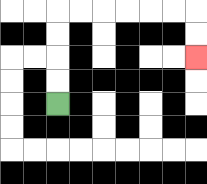{'start': '[2, 4]', 'end': '[8, 2]', 'path_directions': 'U,U,U,U,R,R,R,R,R,R,D,D', 'path_coordinates': '[[2, 4], [2, 3], [2, 2], [2, 1], [2, 0], [3, 0], [4, 0], [5, 0], [6, 0], [7, 0], [8, 0], [8, 1], [8, 2]]'}